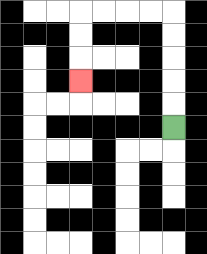{'start': '[7, 5]', 'end': '[3, 3]', 'path_directions': 'U,U,U,U,U,L,L,L,L,D,D,D', 'path_coordinates': '[[7, 5], [7, 4], [7, 3], [7, 2], [7, 1], [7, 0], [6, 0], [5, 0], [4, 0], [3, 0], [3, 1], [3, 2], [3, 3]]'}